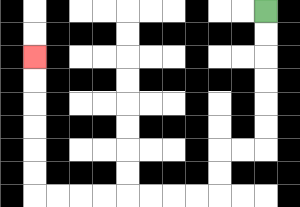{'start': '[11, 0]', 'end': '[1, 2]', 'path_directions': 'D,D,D,D,D,D,L,L,D,D,L,L,L,L,L,L,L,L,U,U,U,U,U,U', 'path_coordinates': '[[11, 0], [11, 1], [11, 2], [11, 3], [11, 4], [11, 5], [11, 6], [10, 6], [9, 6], [9, 7], [9, 8], [8, 8], [7, 8], [6, 8], [5, 8], [4, 8], [3, 8], [2, 8], [1, 8], [1, 7], [1, 6], [1, 5], [1, 4], [1, 3], [1, 2]]'}